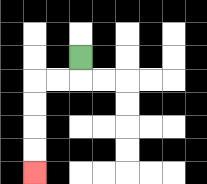{'start': '[3, 2]', 'end': '[1, 7]', 'path_directions': 'D,L,L,D,D,D,D', 'path_coordinates': '[[3, 2], [3, 3], [2, 3], [1, 3], [1, 4], [1, 5], [1, 6], [1, 7]]'}